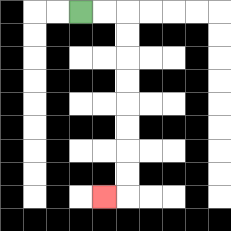{'start': '[3, 0]', 'end': '[4, 8]', 'path_directions': 'R,R,D,D,D,D,D,D,D,D,L', 'path_coordinates': '[[3, 0], [4, 0], [5, 0], [5, 1], [5, 2], [5, 3], [5, 4], [5, 5], [5, 6], [5, 7], [5, 8], [4, 8]]'}